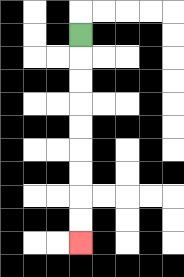{'start': '[3, 1]', 'end': '[3, 10]', 'path_directions': 'D,D,D,D,D,D,D,D,D', 'path_coordinates': '[[3, 1], [3, 2], [3, 3], [3, 4], [3, 5], [3, 6], [3, 7], [3, 8], [3, 9], [3, 10]]'}